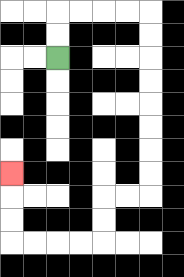{'start': '[2, 2]', 'end': '[0, 7]', 'path_directions': 'U,U,R,R,R,R,D,D,D,D,D,D,D,D,L,L,D,D,L,L,L,L,U,U,U', 'path_coordinates': '[[2, 2], [2, 1], [2, 0], [3, 0], [4, 0], [5, 0], [6, 0], [6, 1], [6, 2], [6, 3], [6, 4], [6, 5], [6, 6], [6, 7], [6, 8], [5, 8], [4, 8], [4, 9], [4, 10], [3, 10], [2, 10], [1, 10], [0, 10], [0, 9], [0, 8], [0, 7]]'}